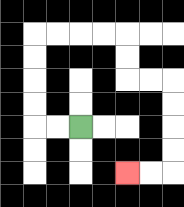{'start': '[3, 5]', 'end': '[5, 7]', 'path_directions': 'L,L,U,U,U,U,R,R,R,R,D,D,R,R,D,D,D,D,L,L', 'path_coordinates': '[[3, 5], [2, 5], [1, 5], [1, 4], [1, 3], [1, 2], [1, 1], [2, 1], [3, 1], [4, 1], [5, 1], [5, 2], [5, 3], [6, 3], [7, 3], [7, 4], [7, 5], [7, 6], [7, 7], [6, 7], [5, 7]]'}